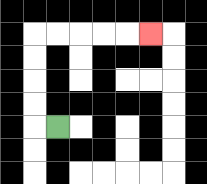{'start': '[2, 5]', 'end': '[6, 1]', 'path_directions': 'L,U,U,U,U,R,R,R,R,R', 'path_coordinates': '[[2, 5], [1, 5], [1, 4], [1, 3], [1, 2], [1, 1], [2, 1], [3, 1], [4, 1], [5, 1], [6, 1]]'}